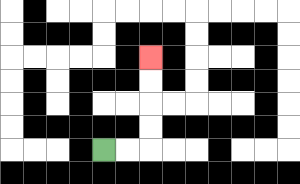{'start': '[4, 6]', 'end': '[6, 2]', 'path_directions': 'R,R,U,U,U,U', 'path_coordinates': '[[4, 6], [5, 6], [6, 6], [6, 5], [6, 4], [6, 3], [6, 2]]'}